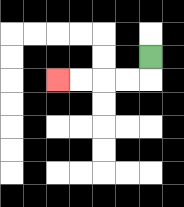{'start': '[6, 2]', 'end': '[2, 3]', 'path_directions': 'D,L,L,L,L', 'path_coordinates': '[[6, 2], [6, 3], [5, 3], [4, 3], [3, 3], [2, 3]]'}